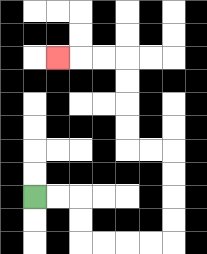{'start': '[1, 8]', 'end': '[2, 2]', 'path_directions': 'R,R,D,D,R,R,R,R,U,U,U,U,L,L,U,U,U,U,L,L,L', 'path_coordinates': '[[1, 8], [2, 8], [3, 8], [3, 9], [3, 10], [4, 10], [5, 10], [6, 10], [7, 10], [7, 9], [7, 8], [7, 7], [7, 6], [6, 6], [5, 6], [5, 5], [5, 4], [5, 3], [5, 2], [4, 2], [3, 2], [2, 2]]'}